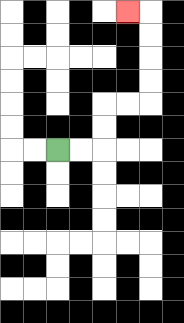{'start': '[2, 6]', 'end': '[5, 0]', 'path_directions': 'R,R,U,U,R,R,U,U,U,U,L', 'path_coordinates': '[[2, 6], [3, 6], [4, 6], [4, 5], [4, 4], [5, 4], [6, 4], [6, 3], [6, 2], [6, 1], [6, 0], [5, 0]]'}